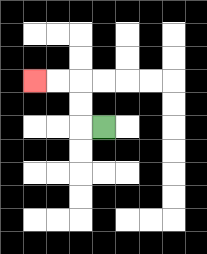{'start': '[4, 5]', 'end': '[1, 3]', 'path_directions': 'L,U,U,L,L', 'path_coordinates': '[[4, 5], [3, 5], [3, 4], [3, 3], [2, 3], [1, 3]]'}